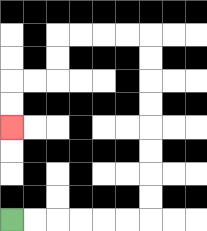{'start': '[0, 9]', 'end': '[0, 5]', 'path_directions': 'R,R,R,R,R,R,U,U,U,U,U,U,U,U,L,L,L,L,D,D,L,L,D,D', 'path_coordinates': '[[0, 9], [1, 9], [2, 9], [3, 9], [4, 9], [5, 9], [6, 9], [6, 8], [6, 7], [6, 6], [6, 5], [6, 4], [6, 3], [6, 2], [6, 1], [5, 1], [4, 1], [3, 1], [2, 1], [2, 2], [2, 3], [1, 3], [0, 3], [0, 4], [0, 5]]'}